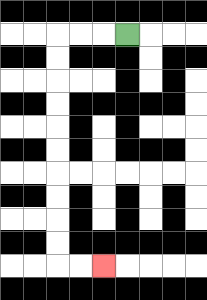{'start': '[5, 1]', 'end': '[4, 11]', 'path_directions': 'L,L,L,D,D,D,D,D,D,D,D,D,D,R,R', 'path_coordinates': '[[5, 1], [4, 1], [3, 1], [2, 1], [2, 2], [2, 3], [2, 4], [2, 5], [2, 6], [2, 7], [2, 8], [2, 9], [2, 10], [2, 11], [3, 11], [4, 11]]'}